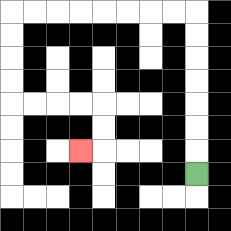{'start': '[8, 7]', 'end': '[3, 6]', 'path_directions': 'U,U,U,U,U,U,U,L,L,L,L,L,L,L,L,D,D,D,D,R,R,R,R,D,D,L', 'path_coordinates': '[[8, 7], [8, 6], [8, 5], [8, 4], [8, 3], [8, 2], [8, 1], [8, 0], [7, 0], [6, 0], [5, 0], [4, 0], [3, 0], [2, 0], [1, 0], [0, 0], [0, 1], [0, 2], [0, 3], [0, 4], [1, 4], [2, 4], [3, 4], [4, 4], [4, 5], [4, 6], [3, 6]]'}